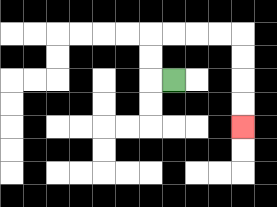{'start': '[7, 3]', 'end': '[10, 5]', 'path_directions': 'L,U,U,R,R,R,R,D,D,D,D', 'path_coordinates': '[[7, 3], [6, 3], [6, 2], [6, 1], [7, 1], [8, 1], [9, 1], [10, 1], [10, 2], [10, 3], [10, 4], [10, 5]]'}